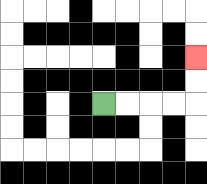{'start': '[4, 4]', 'end': '[8, 2]', 'path_directions': 'R,R,R,R,U,U', 'path_coordinates': '[[4, 4], [5, 4], [6, 4], [7, 4], [8, 4], [8, 3], [8, 2]]'}